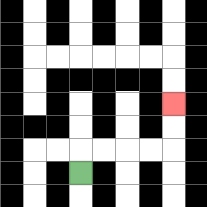{'start': '[3, 7]', 'end': '[7, 4]', 'path_directions': 'U,R,R,R,R,U,U', 'path_coordinates': '[[3, 7], [3, 6], [4, 6], [5, 6], [6, 6], [7, 6], [7, 5], [7, 4]]'}